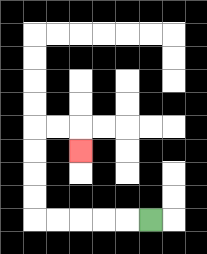{'start': '[6, 9]', 'end': '[3, 6]', 'path_directions': 'L,L,L,L,L,U,U,U,U,R,R,D', 'path_coordinates': '[[6, 9], [5, 9], [4, 9], [3, 9], [2, 9], [1, 9], [1, 8], [1, 7], [1, 6], [1, 5], [2, 5], [3, 5], [3, 6]]'}